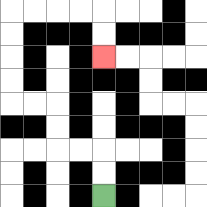{'start': '[4, 8]', 'end': '[4, 2]', 'path_directions': 'U,U,L,L,U,U,L,L,U,U,U,U,R,R,R,R,D,D', 'path_coordinates': '[[4, 8], [4, 7], [4, 6], [3, 6], [2, 6], [2, 5], [2, 4], [1, 4], [0, 4], [0, 3], [0, 2], [0, 1], [0, 0], [1, 0], [2, 0], [3, 0], [4, 0], [4, 1], [4, 2]]'}